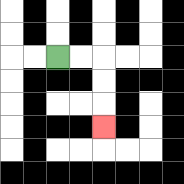{'start': '[2, 2]', 'end': '[4, 5]', 'path_directions': 'R,R,D,D,D', 'path_coordinates': '[[2, 2], [3, 2], [4, 2], [4, 3], [4, 4], [4, 5]]'}